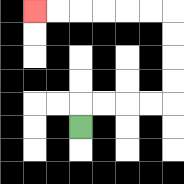{'start': '[3, 5]', 'end': '[1, 0]', 'path_directions': 'U,R,R,R,R,U,U,U,U,L,L,L,L,L,L', 'path_coordinates': '[[3, 5], [3, 4], [4, 4], [5, 4], [6, 4], [7, 4], [7, 3], [7, 2], [7, 1], [7, 0], [6, 0], [5, 0], [4, 0], [3, 0], [2, 0], [1, 0]]'}